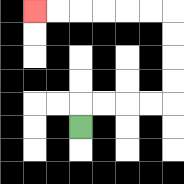{'start': '[3, 5]', 'end': '[1, 0]', 'path_directions': 'U,R,R,R,R,U,U,U,U,L,L,L,L,L,L', 'path_coordinates': '[[3, 5], [3, 4], [4, 4], [5, 4], [6, 4], [7, 4], [7, 3], [7, 2], [7, 1], [7, 0], [6, 0], [5, 0], [4, 0], [3, 0], [2, 0], [1, 0]]'}